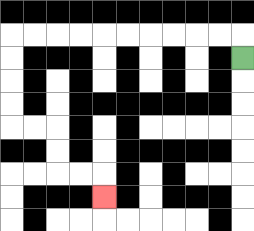{'start': '[10, 2]', 'end': '[4, 8]', 'path_directions': 'U,L,L,L,L,L,L,L,L,L,L,D,D,D,D,R,R,D,D,R,R,D', 'path_coordinates': '[[10, 2], [10, 1], [9, 1], [8, 1], [7, 1], [6, 1], [5, 1], [4, 1], [3, 1], [2, 1], [1, 1], [0, 1], [0, 2], [0, 3], [0, 4], [0, 5], [1, 5], [2, 5], [2, 6], [2, 7], [3, 7], [4, 7], [4, 8]]'}